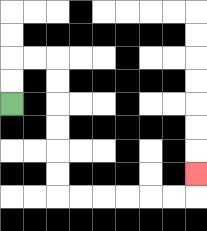{'start': '[0, 4]', 'end': '[8, 7]', 'path_directions': 'U,U,R,R,D,D,D,D,D,D,R,R,R,R,R,R,U', 'path_coordinates': '[[0, 4], [0, 3], [0, 2], [1, 2], [2, 2], [2, 3], [2, 4], [2, 5], [2, 6], [2, 7], [2, 8], [3, 8], [4, 8], [5, 8], [6, 8], [7, 8], [8, 8], [8, 7]]'}